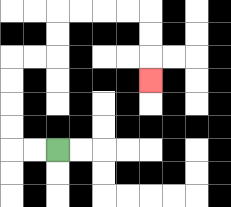{'start': '[2, 6]', 'end': '[6, 3]', 'path_directions': 'L,L,U,U,U,U,R,R,U,U,R,R,R,R,D,D,D', 'path_coordinates': '[[2, 6], [1, 6], [0, 6], [0, 5], [0, 4], [0, 3], [0, 2], [1, 2], [2, 2], [2, 1], [2, 0], [3, 0], [4, 0], [5, 0], [6, 0], [6, 1], [6, 2], [6, 3]]'}